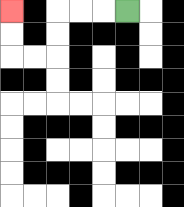{'start': '[5, 0]', 'end': '[0, 0]', 'path_directions': 'L,L,L,D,D,L,L,U,U', 'path_coordinates': '[[5, 0], [4, 0], [3, 0], [2, 0], [2, 1], [2, 2], [1, 2], [0, 2], [0, 1], [0, 0]]'}